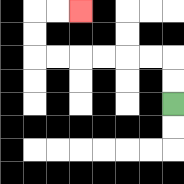{'start': '[7, 4]', 'end': '[3, 0]', 'path_directions': 'U,U,L,L,L,L,L,L,U,U,R,R', 'path_coordinates': '[[7, 4], [7, 3], [7, 2], [6, 2], [5, 2], [4, 2], [3, 2], [2, 2], [1, 2], [1, 1], [1, 0], [2, 0], [3, 0]]'}